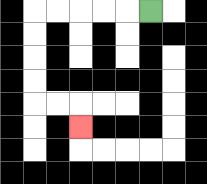{'start': '[6, 0]', 'end': '[3, 5]', 'path_directions': 'L,L,L,L,L,D,D,D,D,R,R,D', 'path_coordinates': '[[6, 0], [5, 0], [4, 0], [3, 0], [2, 0], [1, 0], [1, 1], [1, 2], [1, 3], [1, 4], [2, 4], [3, 4], [3, 5]]'}